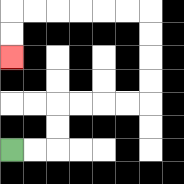{'start': '[0, 6]', 'end': '[0, 2]', 'path_directions': 'R,R,U,U,R,R,R,R,U,U,U,U,L,L,L,L,L,L,D,D', 'path_coordinates': '[[0, 6], [1, 6], [2, 6], [2, 5], [2, 4], [3, 4], [4, 4], [5, 4], [6, 4], [6, 3], [6, 2], [6, 1], [6, 0], [5, 0], [4, 0], [3, 0], [2, 0], [1, 0], [0, 0], [0, 1], [0, 2]]'}